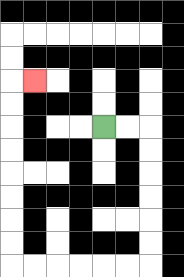{'start': '[4, 5]', 'end': '[1, 3]', 'path_directions': 'R,R,D,D,D,D,D,D,L,L,L,L,L,L,U,U,U,U,U,U,U,U,R', 'path_coordinates': '[[4, 5], [5, 5], [6, 5], [6, 6], [6, 7], [6, 8], [6, 9], [6, 10], [6, 11], [5, 11], [4, 11], [3, 11], [2, 11], [1, 11], [0, 11], [0, 10], [0, 9], [0, 8], [0, 7], [0, 6], [0, 5], [0, 4], [0, 3], [1, 3]]'}